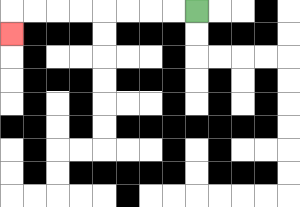{'start': '[8, 0]', 'end': '[0, 1]', 'path_directions': 'L,L,L,L,L,L,L,L,D', 'path_coordinates': '[[8, 0], [7, 0], [6, 0], [5, 0], [4, 0], [3, 0], [2, 0], [1, 0], [0, 0], [0, 1]]'}